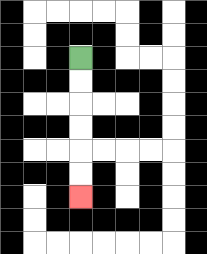{'start': '[3, 2]', 'end': '[3, 8]', 'path_directions': 'D,D,D,D,D,D', 'path_coordinates': '[[3, 2], [3, 3], [3, 4], [3, 5], [3, 6], [3, 7], [3, 8]]'}